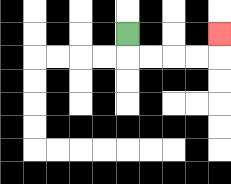{'start': '[5, 1]', 'end': '[9, 1]', 'path_directions': 'D,R,R,R,R,U', 'path_coordinates': '[[5, 1], [5, 2], [6, 2], [7, 2], [8, 2], [9, 2], [9, 1]]'}